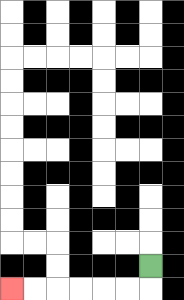{'start': '[6, 11]', 'end': '[0, 12]', 'path_directions': 'D,L,L,L,L,L,L', 'path_coordinates': '[[6, 11], [6, 12], [5, 12], [4, 12], [3, 12], [2, 12], [1, 12], [0, 12]]'}